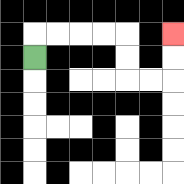{'start': '[1, 2]', 'end': '[7, 1]', 'path_directions': 'U,R,R,R,R,D,D,R,R,U,U', 'path_coordinates': '[[1, 2], [1, 1], [2, 1], [3, 1], [4, 1], [5, 1], [5, 2], [5, 3], [6, 3], [7, 3], [7, 2], [7, 1]]'}